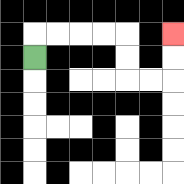{'start': '[1, 2]', 'end': '[7, 1]', 'path_directions': 'U,R,R,R,R,D,D,R,R,U,U', 'path_coordinates': '[[1, 2], [1, 1], [2, 1], [3, 1], [4, 1], [5, 1], [5, 2], [5, 3], [6, 3], [7, 3], [7, 2], [7, 1]]'}